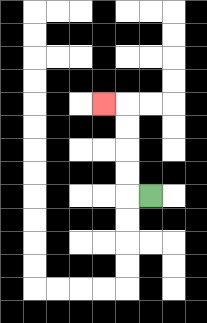{'start': '[6, 8]', 'end': '[4, 4]', 'path_directions': 'L,U,U,U,U,L', 'path_coordinates': '[[6, 8], [5, 8], [5, 7], [5, 6], [5, 5], [5, 4], [4, 4]]'}